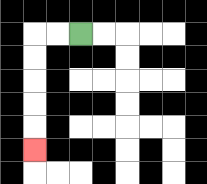{'start': '[3, 1]', 'end': '[1, 6]', 'path_directions': 'L,L,D,D,D,D,D', 'path_coordinates': '[[3, 1], [2, 1], [1, 1], [1, 2], [1, 3], [1, 4], [1, 5], [1, 6]]'}